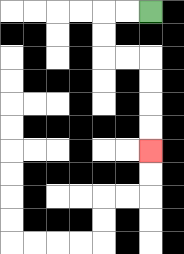{'start': '[6, 0]', 'end': '[6, 6]', 'path_directions': 'L,L,D,D,R,R,D,D,D,D', 'path_coordinates': '[[6, 0], [5, 0], [4, 0], [4, 1], [4, 2], [5, 2], [6, 2], [6, 3], [6, 4], [6, 5], [6, 6]]'}